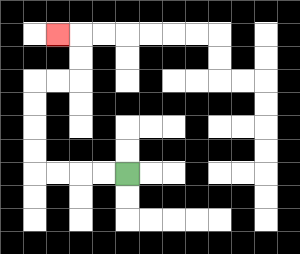{'start': '[5, 7]', 'end': '[2, 1]', 'path_directions': 'L,L,L,L,U,U,U,U,R,R,U,U,L', 'path_coordinates': '[[5, 7], [4, 7], [3, 7], [2, 7], [1, 7], [1, 6], [1, 5], [1, 4], [1, 3], [2, 3], [3, 3], [3, 2], [3, 1], [2, 1]]'}